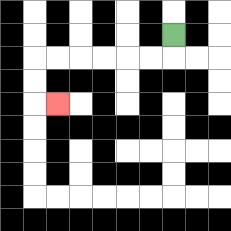{'start': '[7, 1]', 'end': '[2, 4]', 'path_directions': 'D,L,L,L,L,L,L,D,D,R', 'path_coordinates': '[[7, 1], [7, 2], [6, 2], [5, 2], [4, 2], [3, 2], [2, 2], [1, 2], [1, 3], [1, 4], [2, 4]]'}